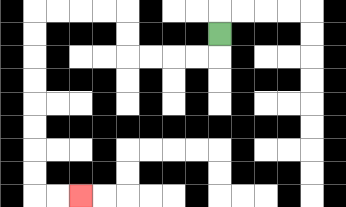{'start': '[9, 1]', 'end': '[3, 8]', 'path_directions': 'D,L,L,L,L,U,U,L,L,L,L,D,D,D,D,D,D,D,D,R,R', 'path_coordinates': '[[9, 1], [9, 2], [8, 2], [7, 2], [6, 2], [5, 2], [5, 1], [5, 0], [4, 0], [3, 0], [2, 0], [1, 0], [1, 1], [1, 2], [1, 3], [1, 4], [1, 5], [1, 6], [1, 7], [1, 8], [2, 8], [3, 8]]'}